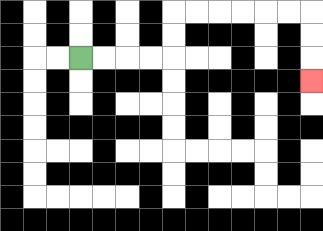{'start': '[3, 2]', 'end': '[13, 3]', 'path_directions': 'R,R,R,R,U,U,R,R,R,R,R,R,D,D,D', 'path_coordinates': '[[3, 2], [4, 2], [5, 2], [6, 2], [7, 2], [7, 1], [7, 0], [8, 0], [9, 0], [10, 0], [11, 0], [12, 0], [13, 0], [13, 1], [13, 2], [13, 3]]'}